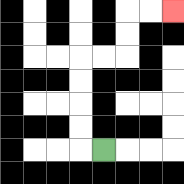{'start': '[4, 6]', 'end': '[7, 0]', 'path_directions': 'L,U,U,U,U,R,R,U,U,R,R', 'path_coordinates': '[[4, 6], [3, 6], [3, 5], [3, 4], [3, 3], [3, 2], [4, 2], [5, 2], [5, 1], [5, 0], [6, 0], [7, 0]]'}